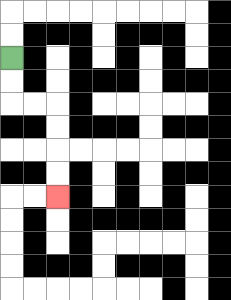{'start': '[0, 2]', 'end': '[2, 8]', 'path_directions': 'D,D,R,R,D,D,D,D', 'path_coordinates': '[[0, 2], [0, 3], [0, 4], [1, 4], [2, 4], [2, 5], [2, 6], [2, 7], [2, 8]]'}